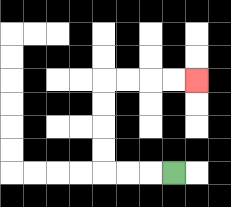{'start': '[7, 7]', 'end': '[8, 3]', 'path_directions': 'L,L,L,U,U,U,U,R,R,R,R', 'path_coordinates': '[[7, 7], [6, 7], [5, 7], [4, 7], [4, 6], [4, 5], [4, 4], [4, 3], [5, 3], [6, 3], [7, 3], [8, 3]]'}